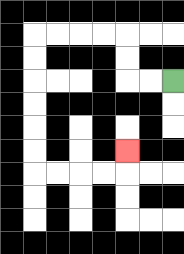{'start': '[7, 3]', 'end': '[5, 6]', 'path_directions': 'L,L,U,U,L,L,L,L,D,D,D,D,D,D,R,R,R,R,U', 'path_coordinates': '[[7, 3], [6, 3], [5, 3], [5, 2], [5, 1], [4, 1], [3, 1], [2, 1], [1, 1], [1, 2], [1, 3], [1, 4], [1, 5], [1, 6], [1, 7], [2, 7], [3, 7], [4, 7], [5, 7], [5, 6]]'}